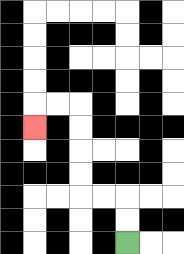{'start': '[5, 10]', 'end': '[1, 5]', 'path_directions': 'U,U,L,L,U,U,U,U,L,L,D', 'path_coordinates': '[[5, 10], [5, 9], [5, 8], [4, 8], [3, 8], [3, 7], [3, 6], [3, 5], [3, 4], [2, 4], [1, 4], [1, 5]]'}